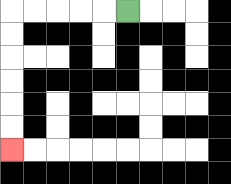{'start': '[5, 0]', 'end': '[0, 6]', 'path_directions': 'L,L,L,L,L,D,D,D,D,D,D', 'path_coordinates': '[[5, 0], [4, 0], [3, 0], [2, 0], [1, 0], [0, 0], [0, 1], [0, 2], [0, 3], [0, 4], [0, 5], [0, 6]]'}